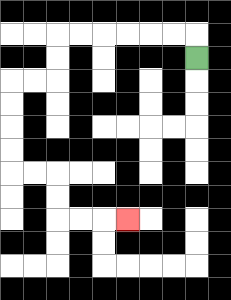{'start': '[8, 2]', 'end': '[5, 9]', 'path_directions': 'U,L,L,L,L,L,L,D,D,L,L,D,D,D,D,R,R,D,D,R,R,R', 'path_coordinates': '[[8, 2], [8, 1], [7, 1], [6, 1], [5, 1], [4, 1], [3, 1], [2, 1], [2, 2], [2, 3], [1, 3], [0, 3], [0, 4], [0, 5], [0, 6], [0, 7], [1, 7], [2, 7], [2, 8], [2, 9], [3, 9], [4, 9], [5, 9]]'}